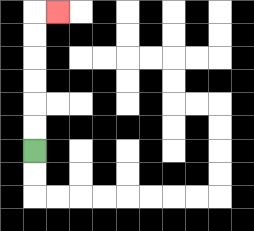{'start': '[1, 6]', 'end': '[2, 0]', 'path_directions': 'U,U,U,U,U,U,R', 'path_coordinates': '[[1, 6], [1, 5], [1, 4], [1, 3], [1, 2], [1, 1], [1, 0], [2, 0]]'}